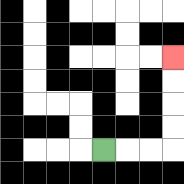{'start': '[4, 6]', 'end': '[7, 2]', 'path_directions': 'R,R,R,U,U,U,U', 'path_coordinates': '[[4, 6], [5, 6], [6, 6], [7, 6], [7, 5], [7, 4], [7, 3], [7, 2]]'}